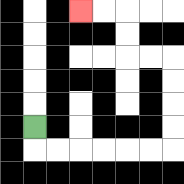{'start': '[1, 5]', 'end': '[3, 0]', 'path_directions': 'D,R,R,R,R,R,R,U,U,U,U,L,L,U,U,L,L', 'path_coordinates': '[[1, 5], [1, 6], [2, 6], [3, 6], [4, 6], [5, 6], [6, 6], [7, 6], [7, 5], [7, 4], [7, 3], [7, 2], [6, 2], [5, 2], [5, 1], [5, 0], [4, 0], [3, 0]]'}